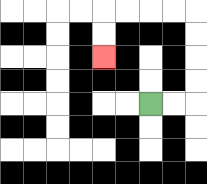{'start': '[6, 4]', 'end': '[4, 2]', 'path_directions': 'R,R,U,U,U,U,L,L,L,L,D,D', 'path_coordinates': '[[6, 4], [7, 4], [8, 4], [8, 3], [8, 2], [8, 1], [8, 0], [7, 0], [6, 0], [5, 0], [4, 0], [4, 1], [4, 2]]'}